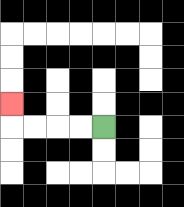{'start': '[4, 5]', 'end': '[0, 4]', 'path_directions': 'L,L,L,L,U', 'path_coordinates': '[[4, 5], [3, 5], [2, 5], [1, 5], [0, 5], [0, 4]]'}